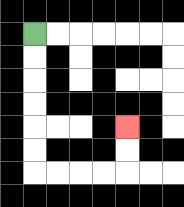{'start': '[1, 1]', 'end': '[5, 5]', 'path_directions': 'D,D,D,D,D,D,R,R,R,R,U,U', 'path_coordinates': '[[1, 1], [1, 2], [1, 3], [1, 4], [1, 5], [1, 6], [1, 7], [2, 7], [3, 7], [4, 7], [5, 7], [5, 6], [5, 5]]'}